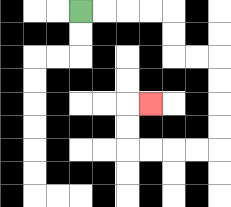{'start': '[3, 0]', 'end': '[6, 4]', 'path_directions': 'R,R,R,R,D,D,R,R,D,D,D,D,L,L,L,L,U,U,R', 'path_coordinates': '[[3, 0], [4, 0], [5, 0], [6, 0], [7, 0], [7, 1], [7, 2], [8, 2], [9, 2], [9, 3], [9, 4], [9, 5], [9, 6], [8, 6], [7, 6], [6, 6], [5, 6], [5, 5], [5, 4], [6, 4]]'}